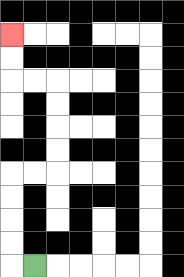{'start': '[1, 11]', 'end': '[0, 1]', 'path_directions': 'L,U,U,U,U,R,R,U,U,U,U,L,L,U,U', 'path_coordinates': '[[1, 11], [0, 11], [0, 10], [0, 9], [0, 8], [0, 7], [1, 7], [2, 7], [2, 6], [2, 5], [2, 4], [2, 3], [1, 3], [0, 3], [0, 2], [0, 1]]'}